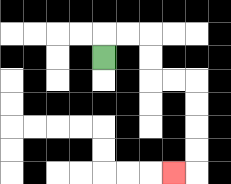{'start': '[4, 2]', 'end': '[7, 7]', 'path_directions': 'U,R,R,D,D,R,R,D,D,D,D,L', 'path_coordinates': '[[4, 2], [4, 1], [5, 1], [6, 1], [6, 2], [6, 3], [7, 3], [8, 3], [8, 4], [8, 5], [8, 6], [8, 7], [7, 7]]'}